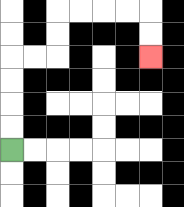{'start': '[0, 6]', 'end': '[6, 2]', 'path_directions': 'U,U,U,U,R,R,U,U,R,R,R,R,D,D', 'path_coordinates': '[[0, 6], [0, 5], [0, 4], [0, 3], [0, 2], [1, 2], [2, 2], [2, 1], [2, 0], [3, 0], [4, 0], [5, 0], [6, 0], [6, 1], [6, 2]]'}